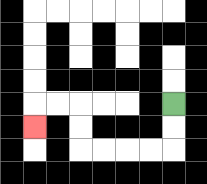{'start': '[7, 4]', 'end': '[1, 5]', 'path_directions': 'D,D,L,L,L,L,U,U,L,L,D', 'path_coordinates': '[[7, 4], [7, 5], [7, 6], [6, 6], [5, 6], [4, 6], [3, 6], [3, 5], [3, 4], [2, 4], [1, 4], [1, 5]]'}